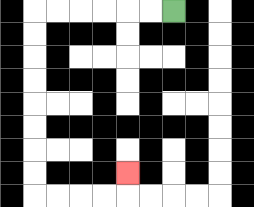{'start': '[7, 0]', 'end': '[5, 7]', 'path_directions': 'L,L,L,L,L,L,D,D,D,D,D,D,D,D,R,R,R,R,U', 'path_coordinates': '[[7, 0], [6, 0], [5, 0], [4, 0], [3, 0], [2, 0], [1, 0], [1, 1], [1, 2], [1, 3], [1, 4], [1, 5], [1, 6], [1, 7], [1, 8], [2, 8], [3, 8], [4, 8], [5, 8], [5, 7]]'}